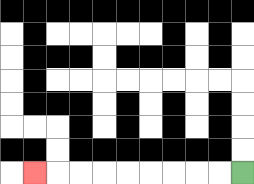{'start': '[10, 7]', 'end': '[1, 7]', 'path_directions': 'L,L,L,L,L,L,L,L,L', 'path_coordinates': '[[10, 7], [9, 7], [8, 7], [7, 7], [6, 7], [5, 7], [4, 7], [3, 7], [2, 7], [1, 7]]'}